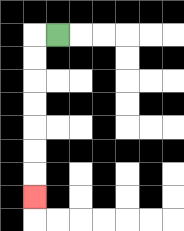{'start': '[2, 1]', 'end': '[1, 8]', 'path_directions': 'L,D,D,D,D,D,D,D', 'path_coordinates': '[[2, 1], [1, 1], [1, 2], [1, 3], [1, 4], [1, 5], [1, 6], [1, 7], [1, 8]]'}